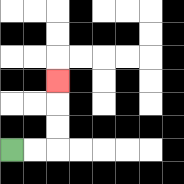{'start': '[0, 6]', 'end': '[2, 3]', 'path_directions': 'R,R,U,U,U', 'path_coordinates': '[[0, 6], [1, 6], [2, 6], [2, 5], [2, 4], [2, 3]]'}